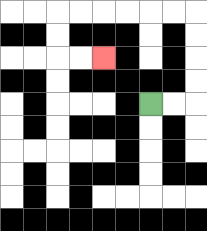{'start': '[6, 4]', 'end': '[4, 2]', 'path_directions': 'R,R,U,U,U,U,L,L,L,L,L,L,D,D,R,R', 'path_coordinates': '[[6, 4], [7, 4], [8, 4], [8, 3], [8, 2], [8, 1], [8, 0], [7, 0], [6, 0], [5, 0], [4, 0], [3, 0], [2, 0], [2, 1], [2, 2], [3, 2], [4, 2]]'}